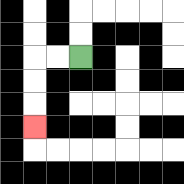{'start': '[3, 2]', 'end': '[1, 5]', 'path_directions': 'L,L,D,D,D', 'path_coordinates': '[[3, 2], [2, 2], [1, 2], [1, 3], [1, 4], [1, 5]]'}